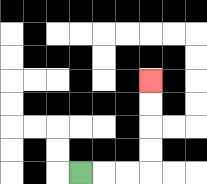{'start': '[3, 7]', 'end': '[6, 3]', 'path_directions': 'R,R,R,U,U,U,U', 'path_coordinates': '[[3, 7], [4, 7], [5, 7], [6, 7], [6, 6], [6, 5], [6, 4], [6, 3]]'}